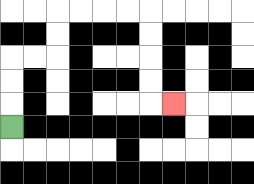{'start': '[0, 5]', 'end': '[7, 4]', 'path_directions': 'U,U,U,R,R,U,U,R,R,R,R,D,D,D,D,R', 'path_coordinates': '[[0, 5], [0, 4], [0, 3], [0, 2], [1, 2], [2, 2], [2, 1], [2, 0], [3, 0], [4, 0], [5, 0], [6, 0], [6, 1], [6, 2], [6, 3], [6, 4], [7, 4]]'}